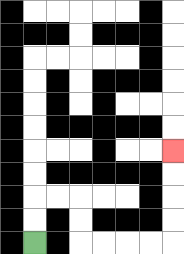{'start': '[1, 10]', 'end': '[7, 6]', 'path_directions': 'U,U,R,R,D,D,R,R,R,R,U,U,U,U', 'path_coordinates': '[[1, 10], [1, 9], [1, 8], [2, 8], [3, 8], [3, 9], [3, 10], [4, 10], [5, 10], [6, 10], [7, 10], [7, 9], [7, 8], [7, 7], [7, 6]]'}